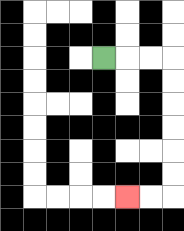{'start': '[4, 2]', 'end': '[5, 8]', 'path_directions': 'R,R,R,D,D,D,D,D,D,L,L', 'path_coordinates': '[[4, 2], [5, 2], [6, 2], [7, 2], [7, 3], [7, 4], [7, 5], [7, 6], [7, 7], [7, 8], [6, 8], [5, 8]]'}